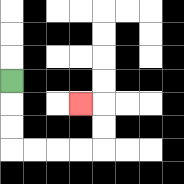{'start': '[0, 3]', 'end': '[3, 4]', 'path_directions': 'D,D,D,R,R,R,R,U,U,L', 'path_coordinates': '[[0, 3], [0, 4], [0, 5], [0, 6], [1, 6], [2, 6], [3, 6], [4, 6], [4, 5], [4, 4], [3, 4]]'}